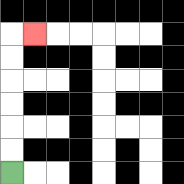{'start': '[0, 7]', 'end': '[1, 1]', 'path_directions': 'U,U,U,U,U,U,R', 'path_coordinates': '[[0, 7], [0, 6], [0, 5], [0, 4], [0, 3], [0, 2], [0, 1], [1, 1]]'}